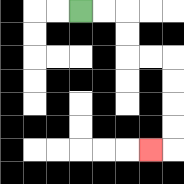{'start': '[3, 0]', 'end': '[6, 6]', 'path_directions': 'R,R,D,D,R,R,D,D,D,D,L', 'path_coordinates': '[[3, 0], [4, 0], [5, 0], [5, 1], [5, 2], [6, 2], [7, 2], [7, 3], [7, 4], [7, 5], [7, 6], [6, 6]]'}